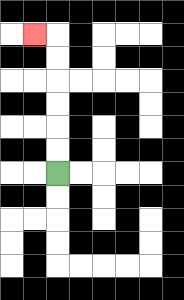{'start': '[2, 7]', 'end': '[1, 1]', 'path_directions': 'U,U,U,U,U,U,L', 'path_coordinates': '[[2, 7], [2, 6], [2, 5], [2, 4], [2, 3], [2, 2], [2, 1], [1, 1]]'}